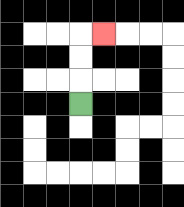{'start': '[3, 4]', 'end': '[4, 1]', 'path_directions': 'U,U,U,R', 'path_coordinates': '[[3, 4], [3, 3], [3, 2], [3, 1], [4, 1]]'}